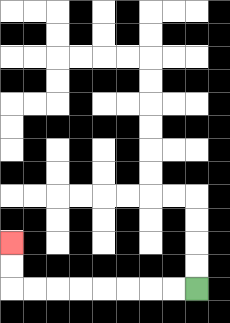{'start': '[8, 12]', 'end': '[0, 10]', 'path_directions': 'L,L,L,L,L,L,L,L,U,U', 'path_coordinates': '[[8, 12], [7, 12], [6, 12], [5, 12], [4, 12], [3, 12], [2, 12], [1, 12], [0, 12], [0, 11], [0, 10]]'}